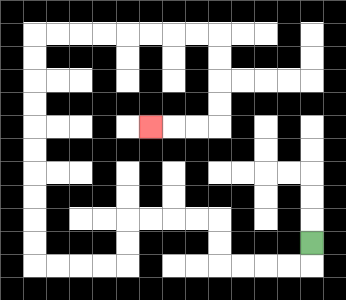{'start': '[13, 10]', 'end': '[6, 5]', 'path_directions': 'D,L,L,L,L,U,U,L,L,L,L,D,D,L,L,L,L,U,U,U,U,U,U,U,U,U,U,R,R,R,R,R,R,R,R,D,D,D,D,L,L,L', 'path_coordinates': '[[13, 10], [13, 11], [12, 11], [11, 11], [10, 11], [9, 11], [9, 10], [9, 9], [8, 9], [7, 9], [6, 9], [5, 9], [5, 10], [5, 11], [4, 11], [3, 11], [2, 11], [1, 11], [1, 10], [1, 9], [1, 8], [1, 7], [1, 6], [1, 5], [1, 4], [1, 3], [1, 2], [1, 1], [2, 1], [3, 1], [4, 1], [5, 1], [6, 1], [7, 1], [8, 1], [9, 1], [9, 2], [9, 3], [9, 4], [9, 5], [8, 5], [7, 5], [6, 5]]'}